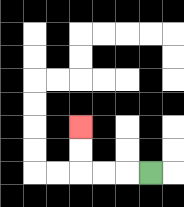{'start': '[6, 7]', 'end': '[3, 5]', 'path_directions': 'L,L,L,U,U', 'path_coordinates': '[[6, 7], [5, 7], [4, 7], [3, 7], [3, 6], [3, 5]]'}